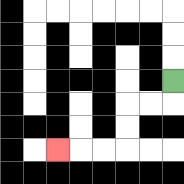{'start': '[7, 3]', 'end': '[2, 6]', 'path_directions': 'D,L,L,D,D,L,L,L', 'path_coordinates': '[[7, 3], [7, 4], [6, 4], [5, 4], [5, 5], [5, 6], [4, 6], [3, 6], [2, 6]]'}